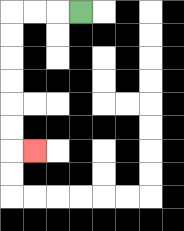{'start': '[3, 0]', 'end': '[1, 6]', 'path_directions': 'L,L,L,D,D,D,D,D,D,R', 'path_coordinates': '[[3, 0], [2, 0], [1, 0], [0, 0], [0, 1], [0, 2], [0, 3], [0, 4], [0, 5], [0, 6], [1, 6]]'}